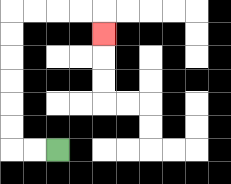{'start': '[2, 6]', 'end': '[4, 1]', 'path_directions': 'L,L,U,U,U,U,U,U,R,R,R,R,D', 'path_coordinates': '[[2, 6], [1, 6], [0, 6], [0, 5], [0, 4], [0, 3], [0, 2], [0, 1], [0, 0], [1, 0], [2, 0], [3, 0], [4, 0], [4, 1]]'}